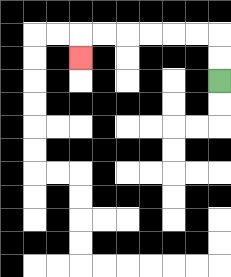{'start': '[9, 3]', 'end': '[3, 2]', 'path_directions': 'U,U,L,L,L,L,L,L,D', 'path_coordinates': '[[9, 3], [9, 2], [9, 1], [8, 1], [7, 1], [6, 1], [5, 1], [4, 1], [3, 1], [3, 2]]'}